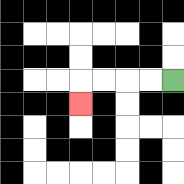{'start': '[7, 3]', 'end': '[3, 4]', 'path_directions': 'L,L,L,L,D', 'path_coordinates': '[[7, 3], [6, 3], [5, 3], [4, 3], [3, 3], [3, 4]]'}